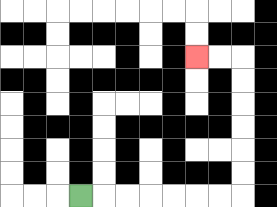{'start': '[3, 8]', 'end': '[8, 2]', 'path_directions': 'R,R,R,R,R,R,R,U,U,U,U,U,U,L,L', 'path_coordinates': '[[3, 8], [4, 8], [5, 8], [6, 8], [7, 8], [8, 8], [9, 8], [10, 8], [10, 7], [10, 6], [10, 5], [10, 4], [10, 3], [10, 2], [9, 2], [8, 2]]'}